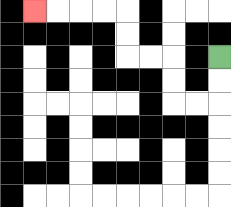{'start': '[9, 2]', 'end': '[1, 0]', 'path_directions': 'D,D,L,L,U,U,L,L,U,U,L,L,L,L', 'path_coordinates': '[[9, 2], [9, 3], [9, 4], [8, 4], [7, 4], [7, 3], [7, 2], [6, 2], [5, 2], [5, 1], [5, 0], [4, 0], [3, 0], [2, 0], [1, 0]]'}